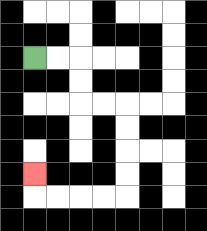{'start': '[1, 2]', 'end': '[1, 7]', 'path_directions': 'R,R,D,D,R,R,D,D,D,D,L,L,L,L,U', 'path_coordinates': '[[1, 2], [2, 2], [3, 2], [3, 3], [3, 4], [4, 4], [5, 4], [5, 5], [5, 6], [5, 7], [5, 8], [4, 8], [3, 8], [2, 8], [1, 8], [1, 7]]'}